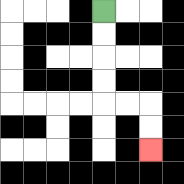{'start': '[4, 0]', 'end': '[6, 6]', 'path_directions': 'D,D,D,D,R,R,D,D', 'path_coordinates': '[[4, 0], [4, 1], [4, 2], [4, 3], [4, 4], [5, 4], [6, 4], [6, 5], [6, 6]]'}